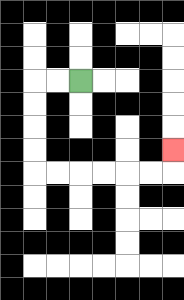{'start': '[3, 3]', 'end': '[7, 6]', 'path_directions': 'L,L,D,D,D,D,R,R,R,R,R,R,U', 'path_coordinates': '[[3, 3], [2, 3], [1, 3], [1, 4], [1, 5], [1, 6], [1, 7], [2, 7], [3, 7], [4, 7], [5, 7], [6, 7], [7, 7], [7, 6]]'}